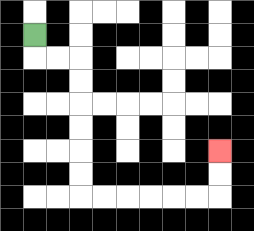{'start': '[1, 1]', 'end': '[9, 6]', 'path_directions': 'D,R,R,D,D,D,D,D,D,R,R,R,R,R,R,U,U', 'path_coordinates': '[[1, 1], [1, 2], [2, 2], [3, 2], [3, 3], [3, 4], [3, 5], [3, 6], [3, 7], [3, 8], [4, 8], [5, 8], [6, 8], [7, 8], [8, 8], [9, 8], [9, 7], [9, 6]]'}